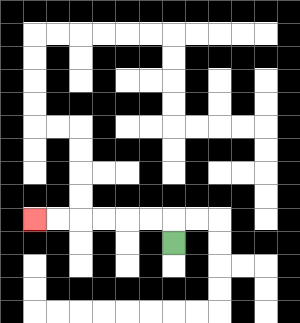{'start': '[7, 10]', 'end': '[1, 9]', 'path_directions': 'U,L,L,L,L,L,L', 'path_coordinates': '[[7, 10], [7, 9], [6, 9], [5, 9], [4, 9], [3, 9], [2, 9], [1, 9]]'}